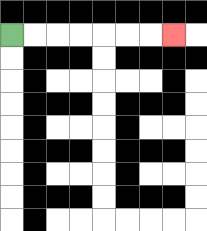{'start': '[0, 1]', 'end': '[7, 1]', 'path_directions': 'R,R,R,R,R,R,R', 'path_coordinates': '[[0, 1], [1, 1], [2, 1], [3, 1], [4, 1], [5, 1], [6, 1], [7, 1]]'}